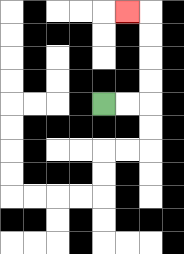{'start': '[4, 4]', 'end': '[5, 0]', 'path_directions': 'R,R,U,U,U,U,L', 'path_coordinates': '[[4, 4], [5, 4], [6, 4], [6, 3], [6, 2], [6, 1], [6, 0], [5, 0]]'}